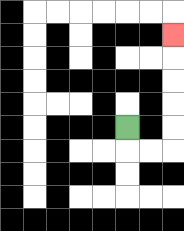{'start': '[5, 5]', 'end': '[7, 1]', 'path_directions': 'D,R,R,U,U,U,U,U', 'path_coordinates': '[[5, 5], [5, 6], [6, 6], [7, 6], [7, 5], [7, 4], [7, 3], [7, 2], [7, 1]]'}